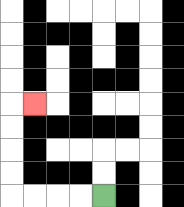{'start': '[4, 8]', 'end': '[1, 4]', 'path_directions': 'L,L,L,L,U,U,U,U,R', 'path_coordinates': '[[4, 8], [3, 8], [2, 8], [1, 8], [0, 8], [0, 7], [0, 6], [0, 5], [0, 4], [1, 4]]'}